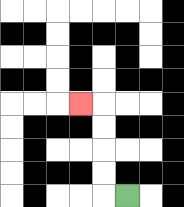{'start': '[5, 8]', 'end': '[3, 4]', 'path_directions': 'L,U,U,U,U,L', 'path_coordinates': '[[5, 8], [4, 8], [4, 7], [4, 6], [4, 5], [4, 4], [3, 4]]'}